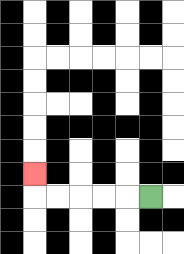{'start': '[6, 8]', 'end': '[1, 7]', 'path_directions': 'L,L,L,L,L,U', 'path_coordinates': '[[6, 8], [5, 8], [4, 8], [3, 8], [2, 8], [1, 8], [1, 7]]'}